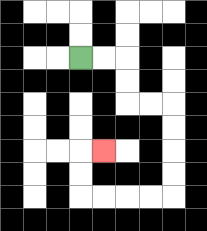{'start': '[3, 2]', 'end': '[4, 6]', 'path_directions': 'R,R,D,D,R,R,D,D,D,D,L,L,L,L,U,U,R', 'path_coordinates': '[[3, 2], [4, 2], [5, 2], [5, 3], [5, 4], [6, 4], [7, 4], [7, 5], [7, 6], [7, 7], [7, 8], [6, 8], [5, 8], [4, 8], [3, 8], [3, 7], [3, 6], [4, 6]]'}